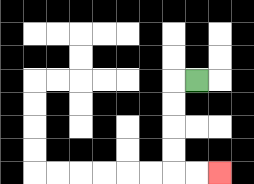{'start': '[8, 3]', 'end': '[9, 7]', 'path_directions': 'L,D,D,D,D,R,R', 'path_coordinates': '[[8, 3], [7, 3], [7, 4], [7, 5], [7, 6], [7, 7], [8, 7], [9, 7]]'}